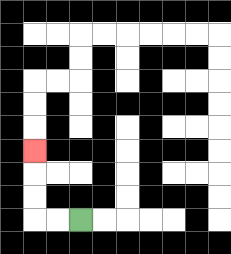{'start': '[3, 9]', 'end': '[1, 6]', 'path_directions': 'L,L,U,U,U', 'path_coordinates': '[[3, 9], [2, 9], [1, 9], [1, 8], [1, 7], [1, 6]]'}